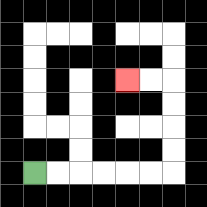{'start': '[1, 7]', 'end': '[5, 3]', 'path_directions': 'R,R,R,R,R,R,U,U,U,U,L,L', 'path_coordinates': '[[1, 7], [2, 7], [3, 7], [4, 7], [5, 7], [6, 7], [7, 7], [7, 6], [7, 5], [7, 4], [7, 3], [6, 3], [5, 3]]'}